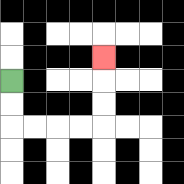{'start': '[0, 3]', 'end': '[4, 2]', 'path_directions': 'D,D,R,R,R,R,U,U,U', 'path_coordinates': '[[0, 3], [0, 4], [0, 5], [1, 5], [2, 5], [3, 5], [4, 5], [4, 4], [4, 3], [4, 2]]'}